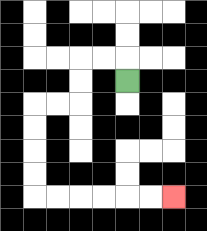{'start': '[5, 3]', 'end': '[7, 8]', 'path_directions': 'U,L,L,D,D,L,L,D,D,D,D,R,R,R,R,R,R', 'path_coordinates': '[[5, 3], [5, 2], [4, 2], [3, 2], [3, 3], [3, 4], [2, 4], [1, 4], [1, 5], [1, 6], [1, 7], [1, 8], [2, 8], [3, 8], [4, 8], [5, 8], [6, 8], [7, 8]]'}